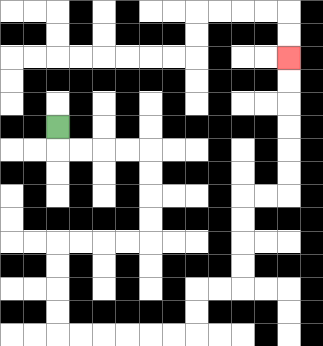{'start': '[2, 5]', 'end': '[12, 2]', 'path_directions': 'D,R,R,R,R,D,D,D,D,L,L,L,L,D,D,D,D,R,R,R,R,R,R,U,U,R,R,U,U,U,U,R,R,U,U,U,U,U,U', 'path_coordinates': '[[2, 5], [2, 6], [3, 6], [4, 6], [5, 6], [6, 6], [6, 7], [6, 8], [6, 9], [6, 10], [5, 10], [4, 10], [3, 10], [2, 10], [2, 11], [2, 12], [2, 13], [2, 14], [3, 14], [4, 14], [5, 14], [6, 14], [7, 14], [8, 14], [8, 13], [8, 12], [9, 12], [10, 12], [10, 11], [10, 10], [10, 9], [10, 8], [11, 8], [12, 8], [12, 7], [12, 6], [12, 5], [12, 4], [12, 3], [12, 2]]'}